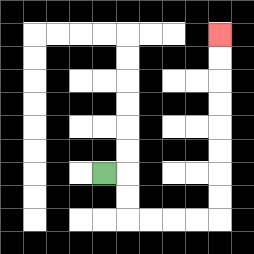{'start': '[4, 7]', 'end': '[9, 1]', 'path_directions': 'R,D,D,R,R,R,R,U,U,U,U,U,U,U,U', 'path_coordinates': '[[4, 7], [5, 7], [5, 8], [5, 9], [6, 9], [7, 9], [8, 9], [9, 9], [9, 8], [9, 7], [9, 6], [9, 5], [9, 4], [9, 3], [9, 2], [9, 1]]'}